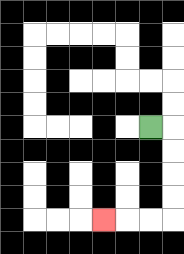{'start': '[6, 5]', 'end': '[4, 9]', 'path_directions': 'R,D,D,D,D,L,L,L', 'path_coordinates': '[[6, 5], [7, 5], [7, 6], [7, 7], [7, 8], [7, 9], [6, 9], [5, 9], [4, 9]]'}